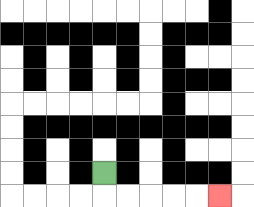{'start': '[4, 7]', 'end': '[9, 8]', 'path_directions': 'D,R,R,R,R,R', 'path_coordinates': '[[4, 7], [4, 8], [5, 8], [6, 8], [7, 8], [8, 8], [9, 8]]'}